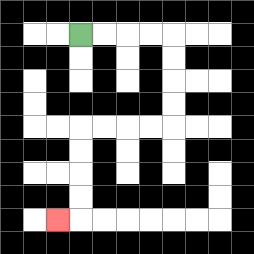{'start': '[3, 1]', 'end': '[2, 9]', 'path_directions': 'R,R,R,R,D,D,D,D,L,L,L,L,D,D,D,D,L', 'path_coordinates': '[[3, 1], [4, 1], [5, 1], [6, 1], [7, 1], [7, 2], [7, 3], [7, 4], [7, 5], [6, 5], [5, 5], [4, 5], [3, 5], [3, 6], [3, 7], [3, 8], [3, 9], [2, 9]]'}